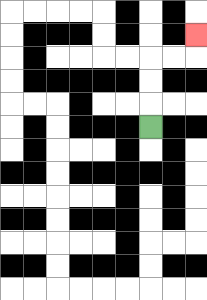{'start': '[6, 5]', 'end': '[8, 1]', 'path_directions': 'U,U,U,R,R,U', 'path_coordinates': '[[6, 5], [6, 4], [6, 3], [6, 2], [7, 2], [8, 2], [8, 1]]'}